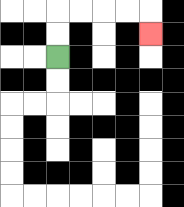{'start': '[2, 2]', 'end': '[6, 1]', 'path_directions': 'U,U,R,R,R,R,D', 'path_coordinates': '[[2, 2], [2, 1], [2, 0], [3, 0], [4, 0], [5, 0], [6, 0], [6, 1]]'}